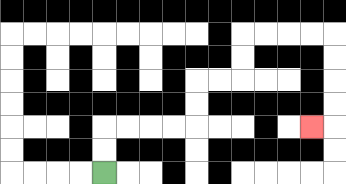{'start': '[4, 7]', 'end': '[13, 5]', 'path_directions': 'U,U,R,R,R,R,U,U,R,R,U,U,R,R,R,R,D,D,D,D,L', 'path_coordinates': '[[4, 7], [4, 6], [4, 5], [5, 5], [6, 5], [7, 5], [8, 5], [8, 4], [8, 3], [9, 3], [10, 3], [10, 2], [10, 1], [11, 1], [12, 1], [13, 1], [14, 1], [14, 2], [14, 3], [14, 4], [14, 5], [13, 5]]'}